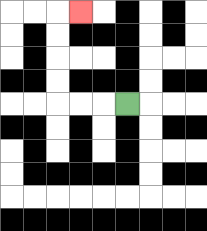{'start': '[5, 4]', 'end': '[3, 0]', 'path_directions': 'L,L,L,U,U,U,U,R', 'path_coordinates': '[[5, 4], [4, 4], [3, 4], [2, 4], [2, 3], [2, 2], [2, 1], [2, 0], [3, 0]]'}